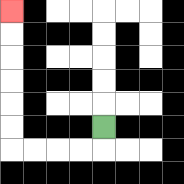{'start': '[4, 5]', 'end': '[0, 0]', 'path_directions': 'D,L,L,L,L,U,U,U,U,U,U', 'path_coordinates': '[[4, 5], [4, 6], [3, 6], [2, 6], [1, 6], [0, 6], [0, 5], [0, 4], [0, 3], [0, 2], [0, 1], [0, 0]]'}